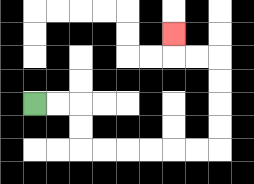{'start': '[1, 4]', 'end': '[7, 1]', 'path_directions': 'R,R,D,D,R,R,R,R,R,R,U,U,U,U,L,L,U', 'path_coordinates': '[[1, 4], [2, 4], [3, 4], [3, 5], [3, 6], [4, 6], [5, 6], [6, 6], [7, 6], [8, 6], [9, 6], [9, 5], [9, 4], [9, 3], [9, 2], [8, 2], [7, 2], [7, 1]]'}